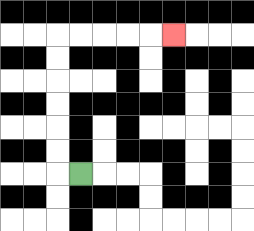{'start': '[3, 7]', 'end': '[7, 1]', 'path_directions': 'L,U,U,U,U,U,U,R,R,R,R,R', 'path_coordinates': '[[3, 7], [2, 7], [2, 6], [2, 5], [2, 4], [2, 3], [2, 2], [2, 1], [3, 1], [4, 1], [5, 1], [6, 1], [7, 1]]'}